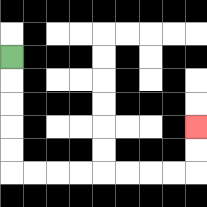{'start': '[0, 2]', 'end': '[8, 5]', 'path_directions': 'D,D,D,D,D,R,R,R,R,R,R,R,R,U,U', 'path_coordinates': '[[0, 2], [0, 3], [0, 4], [0, 5], [0, 6], [0, 7], [1, 7], [2, 7], [3, 7], [4, 7], [5, 7], [6, 7], [7, 7], [8, 7], [8, 6], [8, 5]]'}